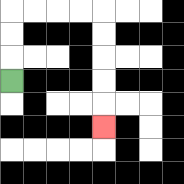{'start': '[0, 3]', 'end': '[4, 5]', 'path_directions': 'U,U,U,R,R,R,R,D,D,D,D,D', 'path_coordinates': '[[0, 3], [0, 2], [0, 1], [0, 0], [1, 0], [2, 0], [3, 0], [4, 0], [4, 1], [4, 2], [4, 3], [4, 4], [4, 5]]'}